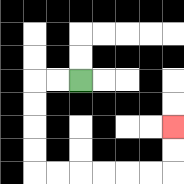{'start': '[3, 3]', 'end': '[7, 5]', 'path_directions': 'L,L,D,D,D,D,R,R,R,R,R,R,U,U', 'path_coordinates': '[[3, 3], [2, 3], [1, 3], [1, 4], [1, 5], [1, 6], [1, 7], [2, 7], [3, 7], [4, 7], [5, 7], [6, 7], [7, 7], [7, 6], [7, 5]]'}